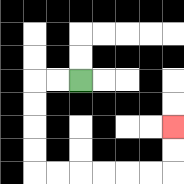{'start': '[3, 3]', 'end': '[7, 5]', 'path_directions': 'L,L,D,D,D,D,R,R,R,R,R,R,U,U', 'path_coordinates': '[[3, 3], [2, 3], [1, 3], [1, 4], [1, 5], [1, 6], [1, 7], [2, 7], [3, 7], [4, 7], [5, 7], [6, 7], [7, 7], [7, 6], [7, 5]]'}